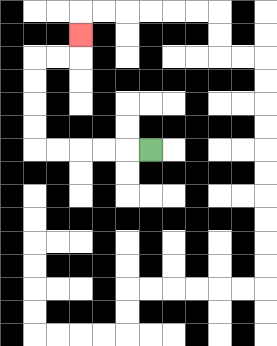{'start': '[6, 6]', 'end': '[3, 1]', 'path_directions': 'L,L,L,L,L,U,U,U,U,R,R,U', 'path_coordinates': '[[6, 6], [5, 6], [4, 6], [3, 6], [2, 6], [1, 6], [1, 5], [1, 4], [1, 3], [1, 2], [2, 2], [3, 2], [3, 1]]'}